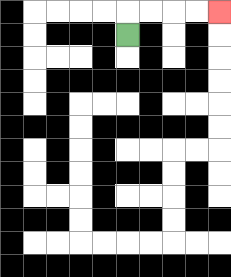{'start': '[5, 1]', 'end': '[9, 0]', 'path_directions': 'U,R,R,R,R', 'path_coordinates': '[[5, 1], [5, 0], [6, 0], [7, 0], [8, 0], [9, 0]]'}